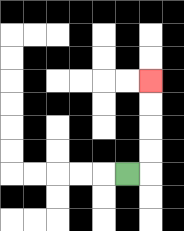{'start': '[5, 7]', 'end': '[6, 3]', 'path_directions': 'R,U,U,U,U', 'path_coordinates': '[[5, 7], [6, 7], [6, 6], [6, 5], [6, 4], [6, 3]]'}